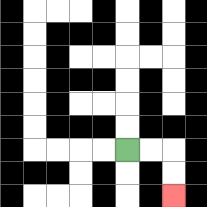{'start': '[5, 6]', 'end': '[7, 8]', 'path_directions': 'R,R,D,D', 'path_coordinates': '[[5, 6], [6, 6], [7, 6], [7, 7], [7, 8]]'}